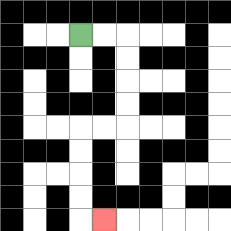{'start': '[3, 1]', 'end': '[4, 9]', 'path_directions': 'R,R,D,D,D,D,L,L,D,D,D,D,R', 'path_coordinates': '[[3, 1], [4, 1], [5, 1], [5, 2], [5, 3], [5, 4], [5, 5], [4, 5], [3, 5], [3, 6], [3, 7], [3, 8], [3, 9], [4, 9]]'}